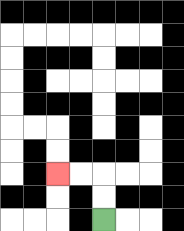{'start': '[4, 9]', 'end': '[2, 7]', 'path_directions': 'U,U,L,L', 'path_coordinates': '[[4, 9], [4, 8], [4, 7], [3, 7], [2, 7]]'}